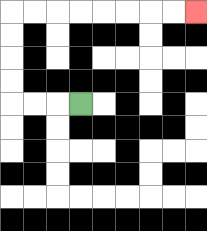{'start': '[3, 4]', 'end': '[8, 0]', 'path_directions': 'L,L,L,U,U,U,U,R,R,R,R,R,R,R,R', 'path_coordinates': '[[3, 4], [2, 4], [1, 4], [0, 4], [0, 3], [0, 2], [0, 1], [0, 0], [1, 0], [2, 0], [3, 0], [4, 0], [5, 0], [6, 0], [7, 0], [8, 0]]'}